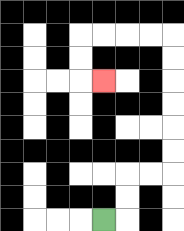{'start': '[4, 9]', 'end': '[4, 3]', 'path_directions': 'R,U,U,R,R,U,U,U,U,U,U,L,L,L,L,D,D,R', 'path_coordinates': '[[4, 9], [5, 9], [5, 8], [5, 7], [6, 7], [7, 7], [7, 6], [7, 5], [7, 4], [7, 3], [7, 2], [7, 1], [6, 1], [5, 1], [4, 1], [3, 1], [3, 2], [3, 3], [4, 3]]'}